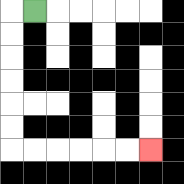{'start': '[1, 0]', 'end': '[6, 6]', 'path_directions': 'L,D,D,D,D,D,D,R,R,R,R,R,R', 'path_coordinates': '[[1, 0], [0, 0], [0, 1], [0, 2], [0, 3], [0, 4], [0, 5], [0, 6], [1, 6], [2, 6], [3, 6], [4, 6], [5, 6], [6, 6]]'}